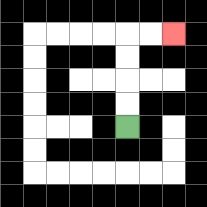{'start': '[5, 5]', 'end': '[7, 1]', 'path_directions': 'U,U,U,U,R,R', 'path_coordinates': '[[5, 5], [5, 4], [5, 3], [5, 2], [5, 1], [6, 1], [7, 1]]'}